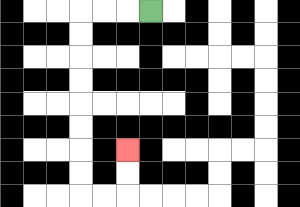{'start': '[6, 0]', 'end': '[5, 6]', 'path_directions': 'L,L,L,D,D,D,D,D,D,D,D,R,R,U,U', 'path_coordinates': '[[6, 0], [5, 0], [4, 0], [3, 0], [3, 1], [3, 2], [3, 3], [3, 4], [3, 5], [3, 6], [3, 7], [3, 8], [4, 8], [5, 8], [5, 7], [5, 6]]'}